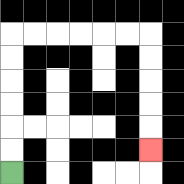{'start': '[0, 7]', 'end': '[6, 6]', 'path_directions': 'U,U,U,U,U,U,R,R,R,R,R,R,D,D,D,D,D', 'path_coordinates': '[[0, 7], [0, 6], [0, 5], [0, 4], [0, 3], [0, 2], [0, 1], [1, 1], [2, 1], [3, 1], [4, 1], [5, 1], [6, 1], [6, 2], [6, 3], [6, 4], [6, 5], [6, 6]]'}